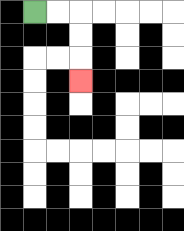{'start': '[1, 0]', 'end': '[3, 3]', 'path_directions': 'R,R,D,D,D', 'path_coordinates': '[[1, 0], [2, 0], [3, 0], [3, 1], [3, 2], [3, 3]]'}